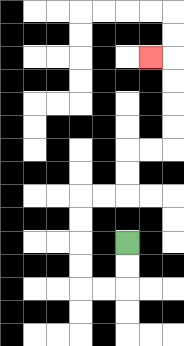{'start': '[5, 10]', 'end': '[6, 2]', 'path_directions': 'D,D,L,L,U,U,U,U,R,R,U,U,R,R,U,U,U,U,L', 'path_coordinates': '[[5, 10], [5, 11], [5, 12], [4, 12], [3, 12], [3, 11], [3, 10], [3, 9], [3, 8], [4, 8], [5, 8], [5, 7], [5, 6], [6, 6], [7, 6], [7, 5], [7, 4], [7, 3], [7, 2], [6, 2]]'}